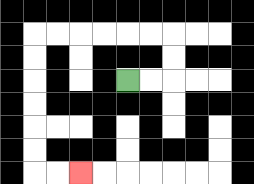{'start': '[5, 3]', 'end': '[3, 7]', 'path_directions': 'R,R,U,U,L,L,L,L,L,L,D,D,D,D,D,D,R,R', 'path_coordinates': '[[5, 3], [6, 3], [7, 3], [7, 2], [7, 1], [6, 1], [5, 1], [4, 1], [3, 1], [2, 1], [1, 1], [1, 2], [1, 3], [1, 4], [1, 5], [1, 6], [1, 7], [2, 7], [3, 7]]'}